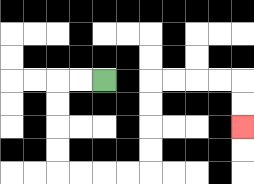{'start': '[4, 3]', 'end': '[10, 5]', 'path_directions': 'L,L,D,D,D,D,R,R,R,R,U,U,U,U,R,R,R,R,D,D', 'path_coordinates': '[[4, 3], [3, 3], [2, 3], [2, 4], [2, 5], [2, 6], [2, 7], [3, 7], [4, 7], [5, 7], [6, 7], [6, 6], [6, 5], [6, 4], [6, 3], [7, 3], [8, 3], [9, 3], [10, 3], [10, 4], [10, 5]]'}